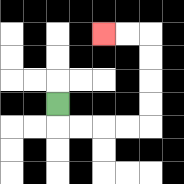{'start': '[2, 4]', 'end': '[4, 1]', 'path_directions': 'D,R,R,R,R,U,U,U,U,L,L', 'path_coordinates': '[[2, 4], [2, 5], [3, 5], [4, 5], [5, 5], [6, 5], [6, 4], [6, 3], [6, 2], [6, 1], [5, 1], [4, 1]]'}